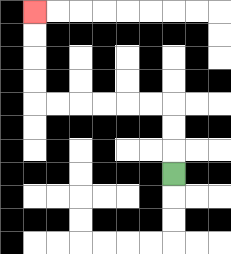{'start': '[7, 7]', 'end': '[1, 0]', 'path_directions': 'U,U,U,L,L,L,L,L,L,U,U,U,U', 'path_coordinates': '[[7, 7], [7, 6], [7, 5], [7, 4], [6, 4], [5, 4], [4, 4], [3, 4], [2, 4], [1, 4], [1, 3], [1, 2], [1, 1], [1, 0]]'}